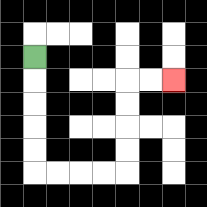{'start': '[1, 2]', 'end': '[7, 3]', 'path_directions': 'D,D,D,D,D,R,R,R,R,U,U,U,U,R,R', 'path_coordinates': '[[1, 2], [1, 3], [1, 4], [1, 5], [1, 6], [1, 7], [2, 7], [3, 7], [4, 7], [5, 7], [5, 6], [5, 5], [5, 4], [5, 3], [6, 3], [7, 3]]'}